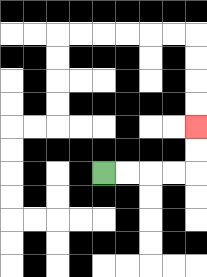{'start': '[4, 7]', 'end': '[8, 5]', 'path_directions': 'R,R,R,R,U,U', 'path_coordinates': '[[4, 7], [5, 7], [6, 7], [7, 7], [8, 7], [8, 6], [8, 5]]'}